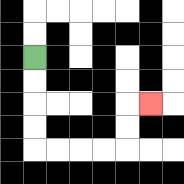{'start': '[1, 2]', 'end': '[6, 4]', 'path_directions': 'D,D,D,D,R,R,R,R,U,U,R', 'path_coordinates': '[[1, 2], [1, 3], [1, 4], [1, 5], [1, 6], [2, 6], [3, 6], [4, 6], [5, 6], [5, 5], [5, 4], [6, 4]]'}